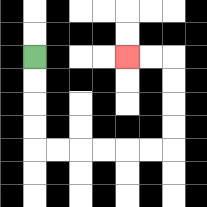{'start': '[1, 2]', 'end': '[5, 2]', 'path_directions': 'D,D,D,D,R,R,R,R,R,R,U,U,U,U,L,L', 'path_coordinates': '[[1, 2], [1, 3], [1, 4], [1, 5], [1, 6], [2, 6], [3, 6], [4, 6], [5, 6], [6, 6], [7, 6], [7, 5], [7, 4], [7, 3], [7, 2], [6, 2], [5, 2]]'}